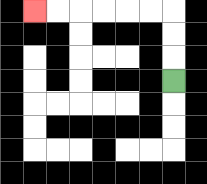{'start': '[7, 3]', 'end': '[1, 0]', 'path_directions': 'U,U,U,L,L,L,L,L,L', 'path_coordinates': '[[7, 3], [7, 2], [7, 1], [7, 0], [6, 0], [5, 0], [4, 0], [3, 0], [2, 0], [1, 0]]'}